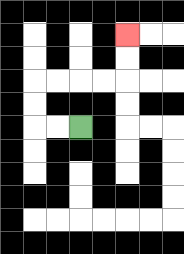{'start': '[3, 5]', 'end': '[5, 1]', 'path_directions': 'L,L,U,U,R,R,R,R,U,U', 'path_coordinates': '[[3, 5], [2, 5], [1, 5], [1, 4], [1, 3], [2, 3], [3, 3], [4, 3], [5, 3], [5, 2], [5, 1]]'}